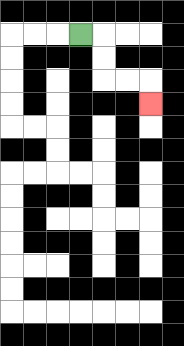{'start': '[3, 1]', 'end': '[6, 4]', 'path_directions': 'R,D,D,R,R,D', 'path_coordinates': '[[3, 1], [4, 1], [4, 2], [4, 3], [5, 3], [6, 3], [6, 4]]'}